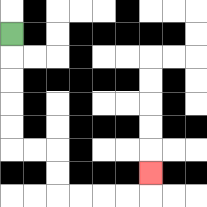{'start': '[0, 1]', 'end': '[6, 7]', 'path_directions': 'D,D,D,D,D,R,R,D,D,R,R,R,R,U', 'path_coordinates': '[[0, 1], [0, 2], [0, 3], [0, 4], [0, 5], [0, 6], [1, 6], [2, 6], [2, 7], [2, 8], [3, 8], [4, 8], [5, 8], [6, 8], [6, 7]]'}